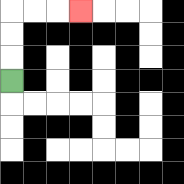{'start': '[0, 3]', 'end': '[3, 0]', 'path_directions': 'U,U,U,R,R,R', 'path_coordinates': '[[0, 3], [0, 2], [0, 1], [0, 0], [1, 0], [2, 0], [3, 0]]'}